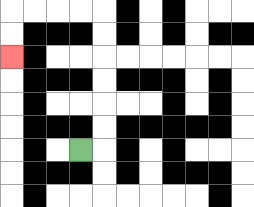{'start': '[3, 6]', 'end': '[0, 2]', 'path_directions': 'R,U,U,U,U,U,U,L,L,L,L,D,D', 'path_coordinates': '[[3, 6], [4, 6], [4, 5], [4, 4], [4, 3], [4, 2], [4, 1], [4, 0], [3, 0], [2, 0], [1, 0], [0, 0], [0, 1], [0, 2]]'}